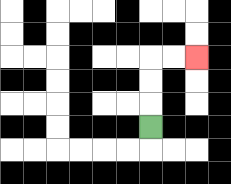{'start': '[6, 5]', 'end': '[8, 2]', 'path_directions': 'U,U,U,R,R', 'path_coordinates': '[[6, 5], [6, 4], [6, 3], [6, 2], [7, 2], [8, 2]]'}